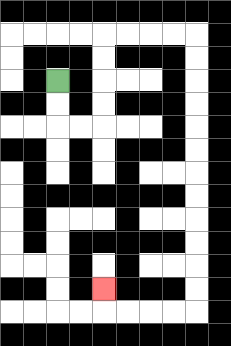{'start': '[2, 3]', 'end': '[4, 12]', 'path_directions': 'D,D,R,R,U,U,U,U,R,R,R,R,D,D,D,D,D,D,D,D,D,D,D,D,L,L,L,L,U', 'path_coordinates': '[[2, 3], [2, 4], [2, 5], [3, 5], [4, 5], [4, 4], [4, 3], [4, 2], [4, 1], [5, 1], [6, 1], [7, 1], [8, 1], [8, 2], [8, 3], [8, 4], [8, 5], [8, 6], [8, 7], [8, 8], [8, 9], [8, 10], [8, 11], [8, 12], [8, 13], [7, 13], [6, 13], [5, 13], [4, 13], [4, 12]]'}